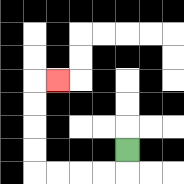{'start': '[5, 6]', 'end': '[2, 3]', 'path_directions': 'D,L,L,L,L,U,U,U,U,R', 'path_coordinates': '[[5, 6], [5, 7], [4, 7], [3, 7], [2, 7], [1, 7], [1, 6], [1, 5], [1, 4], [1, 3], [2, 3]]'}